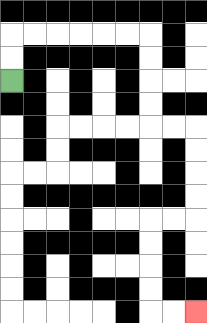{'start': '[0, 3]', 'end': '[8, 13]', 'path_directions': 'U,U,R,R,R,R,R,R,D,D,D,D,R,R,D,D,D,D,L,L,D,D,D,D,R,R', 'path_coordinates': '[[0, 3], [0, 2], [0, 1], [1, 1], [2, 1], [3, 1], [4, 1], [5, 1], [6, 1], [6, 2], [6, 3], [6, 4], [6, 5], [7, 5], [8, 5], [8, 6], [8, 7], [8, 8], [8, 9], [7, 9], [6, 9], [6, 10], [6, 11], [6, 12], [6, 13], [7, 13], [8, 13]]'}